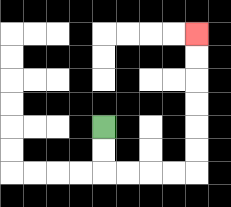{'start': '[4, 5]', 'end': '[8, 1]', 'path_directions': 'D,D,R,R,R,R,U,U,U,U,U,U', 'path_coordinates': '[[4, 5], [4, 6], [4, 7], [5, 7], [6, 7], [7, 7], [8, 7], [8, 6], [8, 5], [8, 4], [8, 3], [8, 2], [8, 1]]'}